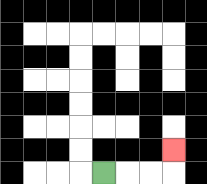{'start': '[4, 7]', 'end': '[7, 6]', 'path_directions': 'R,R,R,U', 'path_coordinates': '[[4, 7], [5, 7], [6, 7], [7, 7], [7, 6]]'}